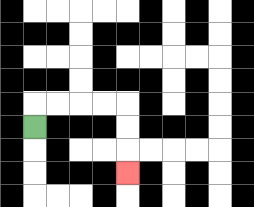{'start': '[1, 5]', 'end': '[5, 7]', 'path_directions': 'U,R,R,R,R,D,D,D', 'path_coordinates': '[[1, 5], [1, 4], [2, 4], [3, 4], [4, 4], [5, 4], [5, 5], [5, 6], [5, 7]]'}